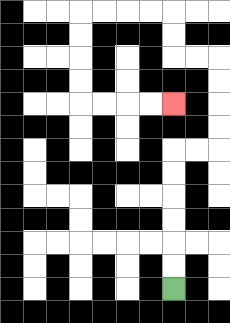{'start': '[7, 12]', 'end': '[7, 4]', 'path_directions': 'U,U,U,U,U,U,R,R,U,U,U,U,L,L,U,U,L,L,L,L,D,D,D,D,R,R,R,R', 'path_coordinates': '[[7, 12], [7, 11], [7, 10], [7, 9], [7, 8], [7, 7], [7, 6], [8, 6], [9, 6], [9, 5], [9, 4], [9, 3], [9, 2], [8, 2], [7, 2], [7, 1], [7, 0], [6, 0], [5, 0], [4, 0], [3, 0], [3, 1], [3, 2], [3, 3], [3, 4], [4, 4], [5, 4], [6, 4], [7, 4]]'}